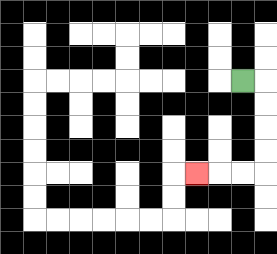{'start': '[10, 3]', 'end': '[8, 7]', 'path_directions': 'R,D,D,D,D,L,L,L', 'path_coordinates': '[[10, 3], [11, 3], [11, 4], [11, 5], [11, 6], [11, 7], [10, 7], [9, 7], [8, 7]]'}